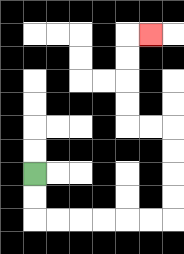{'start': '[1, 7]', 'end': '[6, 1]', 'path_directions': 'D,D,R,R,R,R,R,R,U,U,U,U,L,L,U,U,U,U,R', 'path_coordinates': '[[1, 7], [1, 8], [1, 9], [2, 9], [3, 9], [4, 9], [5, 9], [6, 9], [7, 9], [7, 8], [7, 7], [7, 6], [7, 5], [6, 5], [5, 5], [5, 4], [5, 3], [5, 2], [5, 1], [6, 1]]'}